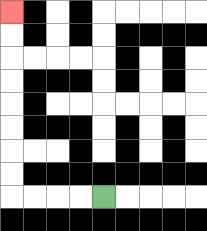{'start': '[4, 8]', 'end': '[0, 0]', 'path_directions': 'L,L,L,L,U,U,U,U,U,U,U,U', 'path_coordinates': '[[4, 8], [3, 8], [2, 8], [1, 8], [0, 8], [0, 7], [0, 6], [0, 5], [0, 4], [0, 3], [0, 2], [0, 1], [0, 0]]'}